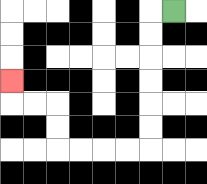{'start': '[7, 0]', 'end': '[0, 3]', 'path_directions': 'L,D,D,D,D,D,D,L,L,L,L,U,U,L,L,U', 'path_coordinates': '[[7, 0], [6, 0], [6, 1], [6, 2], [6, 3], [6, 4], [6, 5], [6, 6], [5, 6], [4, 6], [3, 6], [2, 6], [2, 5], [2, 4], [1, 4], [0, 4], [0, 3]]'}